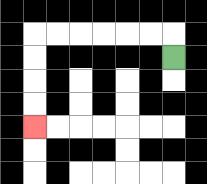{'start': '[7, 2]', 'end': '[1, 5]', 'path_directions': 'U,L,L,L,L,L,L,D,D,D,D', 'path_coordinates': '[[7, 2], [7, 1], [6, 1], [5, 1], [4, 1], [3, 1], [2, 1], [1, 1], [1, 2], [1, 3], [1, 4], [1, 5]]'}